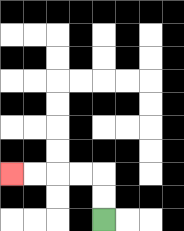{'start': '[4, 9]', 'end': '[0, 7]', 'path_directions': 'U,U,L,L,L,L', 'path_coordinates': '[[4, 9], [4, 8], [4, 7], [3, 7], [2, 7], [1, 7], [0, 7]]'}